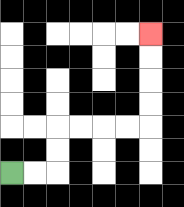{'start': '[0, 7]', 'end': '[6, 1]', 'path_directions': 'R,R,U,U,R,R,R,R,U,U,U,U', 'path_coordinates': '[[0, 7], [1, 7], [2, 7], [2, 6], [2, 5], [3, 5], [4, 5], [5, 5], [6, 5], [6, 4], [6, 3], [6, 2], [6, 1]]'}